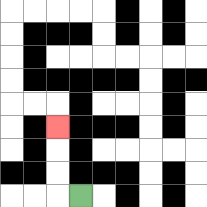{'start': '[3, 8]', 'end': '[2, 5]', 'path_directions': 'L,U,U,U', 'path_coordinates': '[[3, 8], [2, 8], [2, 7], [2, 6], [2, 5]]'}